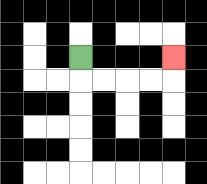{'start': '[3, 2]', 'end': '[7, 2]', 'path_directions': 'D,R,R,R,R,U', 'path_coordinates': '[[3, 2], [3, 3], [4, 3], [5, 3], [6, 3], [7, 3], [7, 2]]'}